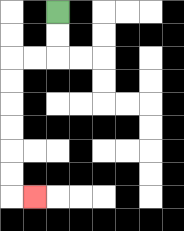{'start': '[2, 0]', 'end': '[1, 8]', 'path_directions': 'D,D,L,L,D,D,D,D,D,D,R', 'path_coordinates': '[[2, 0], [2, 1], [2, 2], [1, 2], [0, 2], [0, 3], [0, 4], [0, 5], [0, 6], [0, 7], [0, 8], [1, 8]]'}